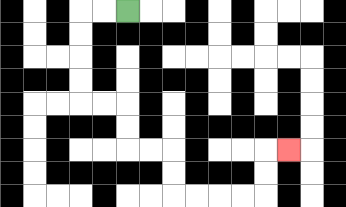{'start': '[5, 0]', 'end': '[12, 6]', 'path_directions': 'L,L,D,D,D,D,R,R,D,D,R,R,D,D,R,R,R,R,U,U,R', 'path_coordinates': '[[5, 0], [4, 0], [3, 0], [3, 1], [3, 2], [3, 3], [3, 4], [4, 4], [5, 4], [5, 5], [5, 6], [6, 6], [7, 6], [7, 7], [7, 8], [8, 8], [9, 8], [10, 8], [11, 8], [11, 7], [11, 6], [12, 6]]'}